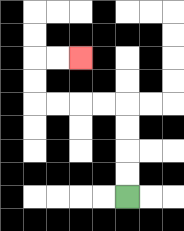{'start': '[5, 8]', 'end': '[3, 2]', 'path_directions': 'U,U,U,U,L,L,L,L,U,U,R,R', 'path_coordinates': '[[5, 8], [5, 7], [5, 6], [5, 5], [5, 4], [4, 4], [3, 4], [2, 4], [1, 4], [1, 3], [1, 2], [2, 2], [3, 2]]'}